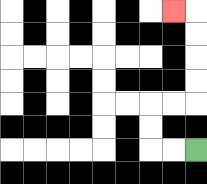{'start': '[8, 6]', 'end': '[7, 0]', 'path_directions': 'L,L,U,U,R,R,U,U,U,U,L', 'path_coordinates': '[[8, 6], [7, 6], [6, 6], [6, 5], [6, 4], [7, 4], [8, 4], [8, 3], [8, 2], [8, 1], [8, 0], [7, 0]]'}